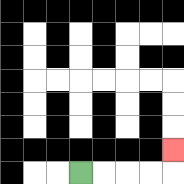{'start': '[3, 7]', 'end': '[7, 6]', 'path_directions': 'R,R,R,R,U', 'path_coordinates': '[[3, 7], [4, 7], [5, 7], [6, 7], [7, 7], [7, 6]]'}